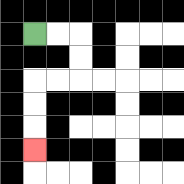{'start': '[1, 1]', 'end': '[1, 6]', 'path_directions': 'R,R,D,D,L,L,D,D,D', 'path_coordinates': '[[1, 1], [2, 1], [3, 1], [3, 2], [3, 3], [2, 3], [1, 3], [1, 4], [1, 5], [1, 6]]'}